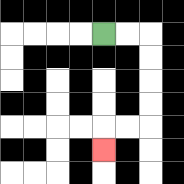{'start': '[4, 1]', 'end': '[4, 6]', 'path_directions': 'R,R,D,D,D,D,L,L,D', 'path_coordinates': '[[4, 1], [5, 1], [6, 1], [6, 2], [6, 3], [6, 4], [6, 5], [5, 5], [4, 5], [4, 6]]'}